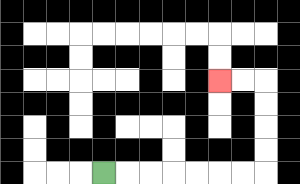{'start': '[4, 7]', 'end': '[9, 3]', 'path_directions': 'R,R,R,R,R,R,R,U,U,U,U,L,L', 'path_coordinates': '[[4, 7], [5, 7], [6, 7], [7, 7], [8, 7], [9, 7], [10, 7], [11, 7], [11, 6], [11, 5], [11, 4], [11, 3], [10, 3], [9, 3]]'}